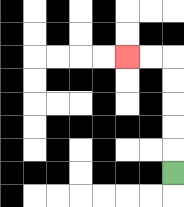{'start': '[7, 7]', 'end': '[5, 2]', 'path_directions': 'U,U,U,U,U,L,L', 'path_coordinates': '[[7, 7], [7, 6], [7, 5], [7, 4], [7, 3], [7, 2], [6, 2], [5, 2]]'}